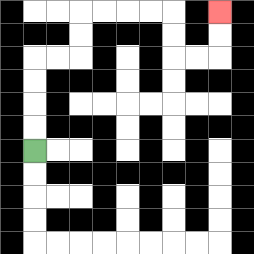{'start': '[1, 6]', 'end': '[9, 0]', 'path_directions': 'U,U,U,U,R,R,U,U,R,R,R,R,D,D,R,R,U,U', 'path_coordinates': '[[1, 6], [1, 5], [1, 4], [1, 3], [1, 2], [2, 2], [3, 2], [3, 1], [3, 0], [4, 0], [5, 0], [6, 0], [7, 0], [7, 1], [7, 2], [8, 2], [9, 2], [9, 1], [9, 0]]'}